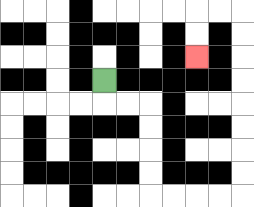{'start': '[4, 3]', 'end': '[8, 2]', 'path_directions': 'D,R,R,D,D,D,D,R,R,R,R,U,U,U,U,U,U,U,U,L,L,D,D', 'path_coordinates': '[[4, 3], [4, 4], [5, 4], [6, 4], [6, 5], [6, 6], [6, 7], [6, 8], [7, 8], [8, 8], [9, 8], [10, 8], [10, 7], [10, 6], [10, 5], [10, 4], [10, 3], [10, 2], [10, 1], [10, 0], [9, 0], [8, 0], [8, 1], [8, 2]]'}